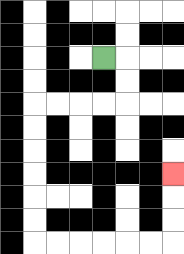{'start': '[4, 2]', 'end': '[7, 7]', 'path_directions': 'R,D,D,L,L,L,L,D,D,D,D,D,D,R,R,R,R,R,R,U,U,U', 'path_coordinates': '[[4, 2], [5, 2], [5, 3], [5, 4], [4, 4], [3, 4], [2, 4], [1, 4], [1, 5], [1, 6], [1, 7], [1, 8], [1, 9], [1, 10], [2, 10], [3, 10], [4, 10], [5, 10], [6, 10], [7, 10], [7, 9], [7, 8], [7, 7]]'}